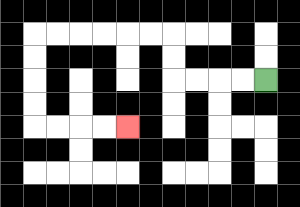{'start': '[11, 3]', 'end': '[5, 5]', 'path_directions': 'L,L,L,L,U,U,L,L,L,L,L,L,D,D,D,D,R,R,R,R', 'path_coordinates': '[[11, 3], [10, 3], [9, 3], [8, 3], [7, 3], [7, 2], [7, 1], [6, 1], [5, 1], [4, 1], [3, 1], [2, 1], [1, 1], [1, 2], [1, 3], [1, 4], [1, 5], [2, 5], [3, 5], [4, 5], [5, 5]]'}